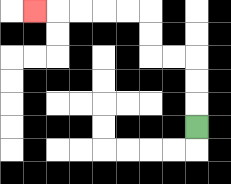{'start': '[8, 5]', 'end': '[1, 0]', 'path_directions': 'U,U,U,L,L,U,U,L,L,L,L,L', 'path_coordinates': '[[8, 5], [8, 4], [8, 3], [8, 2], [7, 2], [6, 2], [6, 1], [6, 0], [5, 0], [4, 0], [3, 0], [2, 0], [1, 0]]'}